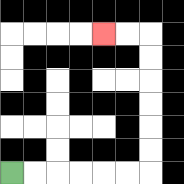{'start': '[0, 7]', 'end': '[4, 1]', 'path_directions': 'R,R,R,R,R,R,U,U,U,U,U,U,L,L', 'path_coordinates': '[[0, 7], [1, 7], [2, 7], [3, 7], [4, 7], [5, 7], [6, 7], [6, 6], [6, 5], [6, 4], [6, 3], [6, 2], [6, 1], [5, 1], [4, 1]]'}